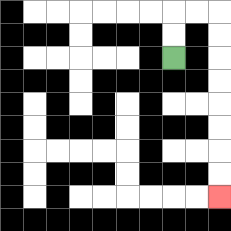{'start': '[7, 2]', 'end': '[9, 8]', 'path_directions': 'U,U,R,R,D,D,D,D,D,D,D,D', 'path_coordinates': '[[7, 2], [7, 1], [7, 0], [8, 0], [9, 0], [9, 1], [9, 2], [9, 3], [9, 4], [9, 5], [9, 6], [9, 7], [9, 8]]'}